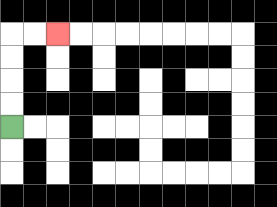{'start': '[0, 5]', 'end': '[2, 1]', 'path_directions': 'U,U,U,U,R,R', 'path_coordinates': '[[0, 5], [0, 4], [0, 3], [0, 2], [0, 1], [1, 1], [2, 1]]'}